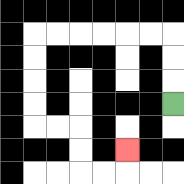{'start': '[7, 4]', 'end': '[5, 6]', 'path_directions': 'U,U,U,L,L,L,L,L,L,D,D,D,D,R,R,D,D,R,R,U', 'path_coordinates': '[[7, 4], [7, 3], [7, 2], [7, 1], [6, 1], [5, 1], [4, 1], [3, 1], [2, 1], [1, 1], [1, 2], [1, 3], [1, 4], [1, 5], [2, 5], [3, 5], [3, 6], [3, 7], [4, 7], [5, 7], [5, 6]]'}